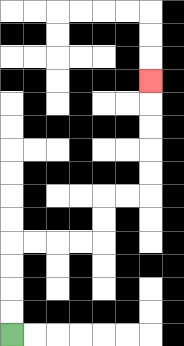{'start': '[0, 14]', 'end': '[6, 3]', 'path_directions': 'U,U,U,U,R,R,R,R,U,U,R,R,U,U,U,U,U', 'path_coordinates': '[[0, 14], [0, 13], [0, 12], [0, 11], [0, 10], [1, 10], [2, 10], [3, 10], [4, 10], [4, 9], [4, 8], [5, 8], [6, 8], [6, 7], [6, 6], [6, 5], [6, 4], [6, 3]]'}